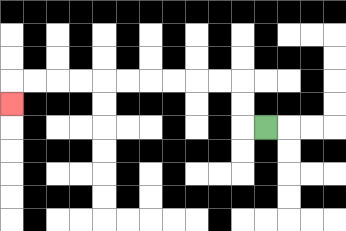{'start': '[11, 5]', 'end': '[0, 4]', 'path_directions': 'L,U,U,L,L,L,L,L,L,L,L,L,L,D', 'path_coordinates': '[[11, 5], [10, 5], [10, 4], [10, 3], [9, 3], [8, 3], [7, 3], [6, 3], [5, 3], [4, 3], [3, 3], [2, 3], [1, 3], [0, 3], [0, 4]]'}